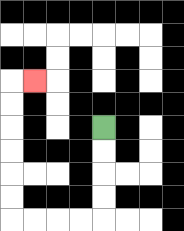{'start': '[4, 5]', 'end': '[1, 3]', 'path_directions': 'D,D,D,D,L,L,L,L,U,U,U,U,U,U,R', 'path_coordinates': '[[4, 5], [4, 6], [4, 7], [4, 8], [4, 9], [3, 9], [2, 9], [1, 9], [0, 9], [0, 8], [0, 7], [0, 6], [0, 5], [0, 4], [0, 3], [1, 3]]'}